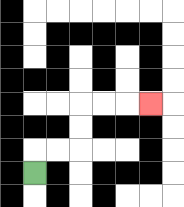{'start': '[1, 7]', 'end': '[6, 4]', 'path_directions': 'U,R,R,U,U,R,R,R', 'path_coordinates': '[[1, 7], [1, 6], [2, 6], [3, 6], [3, 5], [3, 4], [4, 4], [5, 4], [6, 4]]'}